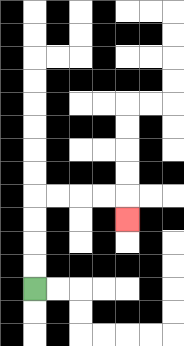{'start': '[1, 12]', 'end': '[5, 9]', 'path_directions': 'U,U,U,U,R,R,R,R,D', 'path_coordinates': '[[1, 12], [1, 11], [1, 10], [1, 9], [1, 8], [2, 8], [3, 8], [4, 8], [5, 8], [5, 9]]'}